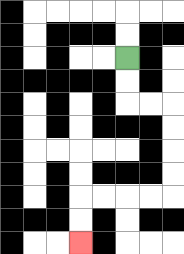{'start': '[5, 2]', 'end': '[3, 10]', 'path_directions': 'D,D,R,R,D,D,D,D,L,L,L,L,D,D', 'path_coordinates': '[[5, 2], [5, 3], [5, 4], [6, 4], [7, 4], [7, 5], [7, 6], [7, 7], [7, 8], [6, 8], [5, 8], [4, 8], [3, 8], [3, 9], [3, 10]]'}